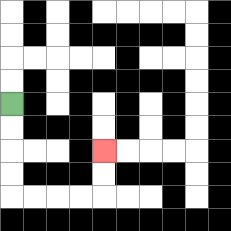{'start': '[0, 4]', 'end': '[4, 6]', 'path_directions': 'D,D,D,D,R,R,R,R,U,U', 'path_coordinates': '[[0, 4], [0, 5], [0, 6], [0, 7], [0, 8], [1, 8], [2, 8], [3, 8], [4, 8], [4, 7], [4, 6]]'}